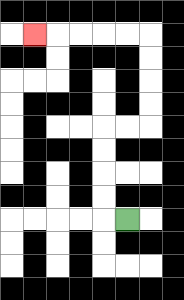{'start': '[5, 9]', 'end': '[1, 1]', 'path_directions': 'L,U,U,U,U,R,R,U,U,U,U,L,L,L,L,L', 'path_coordinates': '[[5, 9], [4, 9], [4, 8], [4, 7], [4, 6], [4, 5], [5, 5], [6, 5], [6, 4], [6, 3], [6, 2], [6, 1], [5, 1], [4, 1], [3, 1], [2, 1], [1, 1]]'}